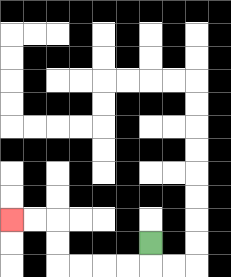{'start': '[6, 10]', 'end': '[0, 9]', 'path_directions': 'D,L,L,L,L,U,U,L,L', 'path_coordinates': '[[6, 10], [6, 11], [5, 11], [4, 11], [3, 11], [2, 11], [2, 10], [2, 9], [1, 9], [0, 9]]'}